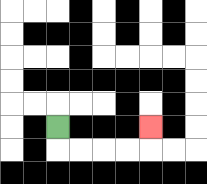{'start': '[2, 5]', 'end': '[6, 5]', 'path_directions': 'D,R,R,R,R,U', 'path_coordinates': '[[2, 5], [2, 6], [3, 6], [4, 6], [5, 6], [6, 6], [6, 5]]'}